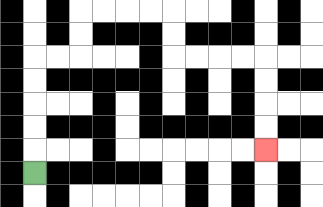{'start': '[1, 7]', 'end': '[11, 6]', 'path_directions': 'U,U,U,U,U,R,R,U,U,R,R,R,R,D,D,R,R,R,R,D,D,D,D', 'path_coordinates': '[[1, 7], [1, 6], [1, 5], [1, 4], [1, 3], [1, 2], [2, 2], [3, 2], [3, 1], [3, 0], [4, 0], [5, 0], [6, 0], [7, 0], [7, 1], [7, 2], [8, 2], [9, 2], [10, 2], [11, 2], [11, 3], [11, 4], [11, 5], [11, 6]]'}